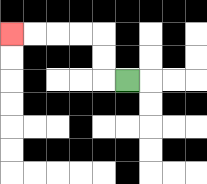{'start': '[5, 3]', 'end': '[0, 1]', 'path_directions': 'L,U,U,L,L,L,L', 'path_coordinates': '[[5, 3], [4, 3], [4, 2], [4, 1], [3, 1], [2, 1], [1, 1], [0, 1]]'}